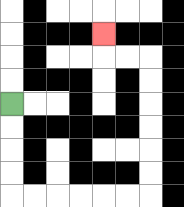{'start': '[0, 4]', 'end': '[4, 1]', 'path_directions': 'D,D,D,D,R,R,R,R,R,R,U,U,U,U,U,U,L,L,U', 'path_coordinates': '[[0, 4], [0, 5], [0, 6], [0, 7], [0, 8], [1, 8], [2, 8], [3, 8], [4, 8], [5, 8], [6, 8], [6, 7], [6, 6], [6, 5], [6, 4], [6, 3], [6, 2], [5, 2], [4, 2], [4, 1]]'}